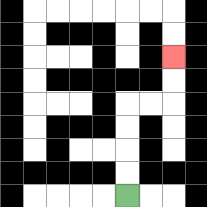{'start': '[5, 8]', 'end': '[7, 2]', 'path_directions': 'U,U,U,U,R,R,U,U', 'path_coordinates': '[[5, 8], [5, 7], [5, 6], [5, 5], [5, 4], [6, 4], [7, 4], [7, 3], [7, 2]]'}